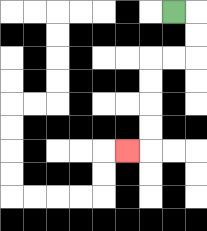{'start': '[7, 0]', 'end': '[5, 6]', 'path_directions': 'R,D,D,L,L,D,D,D,D,L', 'path_coordinates': '[[7, 0], [8, 0], [8, 1], [8, 2], [7, 2], [6, 2], [6, 3], [6, 4], [6, 5], [6, 6], [5, 6]]'}